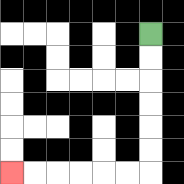{'start': '[6, 1]', 'end': '[0, 7]', 'path_directions': 'D,D,D,D,D,D,L,L,L,L,L,L', 'path_coordinates': '[[6, 1], [6, 2], [6, 3], [6, 4], [6, 5], [6, 6], [6, 7], [5, 7], [4, 7], [3, 7], [2, 7], [1, 7], [0, 7]]'}